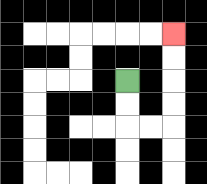{'start': '[5, 3]', 'end': '[7, 1]', 'path_directions': 'D,D,R,R,U,U,U,U', 'path_coordinates': '[[5, 3], [5, 4], [5, 5], [6, 5], [7, 5], [7, 4], [7, 3], [7, 2], [7, 1]]'}